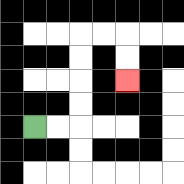{'start': '[1, 5]', 'end': '[5, 3]', 'path_directions': 'R,R,U,U,U,U,R,R,D,D', 'path_coordinates': '[[1, 5], [2, 5], [3, 5], [3, 4], [3, 3], [3, 2], [3, 1], [4, 1], [5, 1], [5, 2], [5, 3]]'}